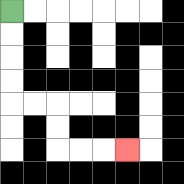{'start': '[0, 0]', 'end': '[5, 6]', 'path_directions': 'D,D,D,D,R,R,D,D,R,R,R', 'path_coordinates': '[[0, 0], [0, 1], [0, 2], [0, 3], [0, 4], [1, 4], [2, 4], [2, 5], [2, 6], [3, 6], [4, 6], [5, 6]]'}